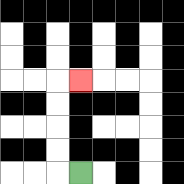{'start': '[3, 7]', 'end': '[3, 3]', 'path_directions': 'L,U,U,U,U,R', 'path_coordinates': '[[3, 7], [2, 7], [2, 6], [2, 5], [2, 4], [2, 3], [3, 3]]'}